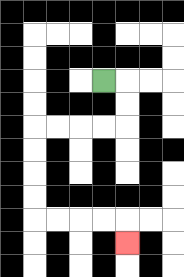{'start': '[4, 3]', 'end': '[5, 10]', 'path_directions': 'R,D,D,L,L,L,L,D,D,D,D,R,R,R,R,D', 'path_coordinates': '[[4, 3], [5, 3], [5, 4], [5, 5], [4, 5], [3, 5], [2, 5], [1, 5], [1, 6], [1, 7], [1, 8], [1, 9], [2, 9], [3, 9], [4, 9], [5, 9], [5, 10]]'}